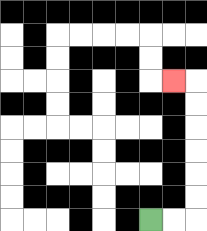{'start': '[6, 9]', 'end': '[7, 3]', 'path_directions': 'R,R,U,U,U,U,U,U,L', 'path_coordinates': '[[6, 9], [7, 9], [8, 9], [8, 8], [8, 7], [8, 6], [8, 5], [8, 4], [8, 3], [7, 3]]'}